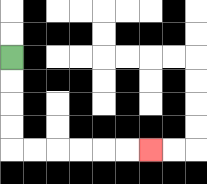{'start': '[0, 2]', 'end': '[6, 6]', 'path_directions': 'D,D,D,D,R,R,R,R,R,R', 'path_coordinates': '[[0, 2], [0, 3], [0, 4], [0, 5], [0, 6], [1, 6], [2, 6], [3, 6], [4, 6], [5, 6], [6, 6]]'}